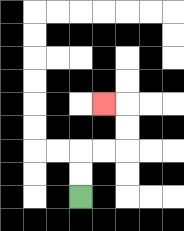{'start': '[3, 8]', 'end': '[4, 4]', 'path_directions': 'U,U,R,R,U,U,L', 'path_coordinates': '[[3, 8], [3, 7], [3, 6], [4, 6], [5, 6], [5, 5], [5, 4], [4, 4]]'}